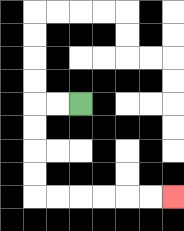{'start': '[3, 4]', 'end': '[7, 8]', 'path_directions': 'L,L,D,D,D,D,R,R,R,R,R,R', 'path_coordinates': '[[3, 4], [2, 4], [1, 4], [1, 5], [1, 6], [1, 7], [1, 8], [2, 8], [3, 8], [4, 8], [5, 8], [6, 8], [7, 8]]'}